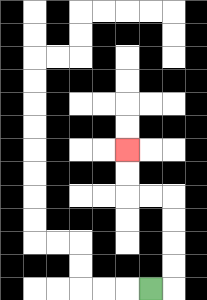{'start': '[6, 12]', 'end': '[5, 6]', 'path_directions': 'R,U,U,U,U,L,L,U,U', 'path_coordinates': '[[6, 12], [7, 12], [7, 11], [7, 10], [7, 9], [7, 8], [6, 8], [5, 8], [5, 7], [5, 6]]'}